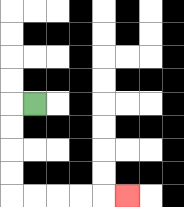{'start': '[1, 4]', 'end': '[5, 8]', 'path_directions': 'L,D,D,D,D,R,R,R,R,R', 'path_coordinates': '[[1, 4], [0, 4], [0, 5], [0, 6], [0, 7], [0, 8], [1, 8], [2, 8], [3, 8], [4, 8], [5, 8]]'}